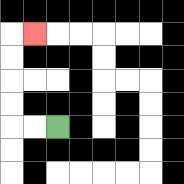{'start': '[2, 5]', 'end': '[1, 1]', 'path_directions': 'L,L,U,U,U,U,R', 'path_coordinates': '[[2, 5], [1, 5], [0, 5], [0, 4], [0, 3], [0, 2], [0, 1], [1, 1]]'}